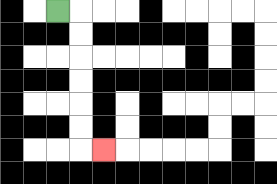{'start': '[2, 0]', 'end': '[4, 6]', 'path_directions': 'R,D,D,D,D,D,D,R', 'path_coordinates': '[[2, 0], [3, 0], [3, 1], [3, 2], [3, 3], [3, 4], [3, 5], [3, 6], [4, 6]]'}